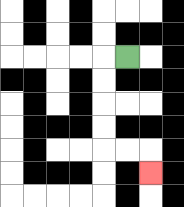{'start': '[5, 2]', 'end': '[6, 7]', 'path_directions': 'L,D,D,D,D,R,R,D', 'path_coordinates': '[[5, 2], [4, 2], [4, 3], [4, 4], [4, 5], [4, 6], [5, 6], [6, 6], [6, 7]]'}